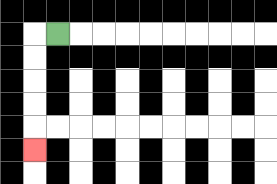{'start': '[2, 1]', 'end': '[1, 6]', 'path_directions': 'L,D,D,D,D,D', 'path_coordinates': '[[2, 1], [1, 1], [1, 2], [1, 3], [1, 4], [1, 5], [1, 6]]'}